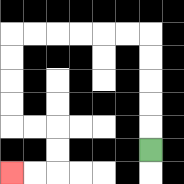{'start': '[6, 6]', 'end': '[0, 7]', 'path_directions': 'U,U,U,U,U,L,L,L,L,L,L,D,D,D,D,R,R,D,D,L,L', 'path_coordinates': '[[6, 6], [6, 5], [6, 4], [6, 3], [6, 2], [6, 1], [5, 1], [4, 1], [3, 1], [2, 1], [1, 1], [0, 1], [0, 2], [0, 3], [0, 4], [0, 5], [1, 5], [2, 5], [2, 6], [2, 7], [1, 7], [0, 7]]'}